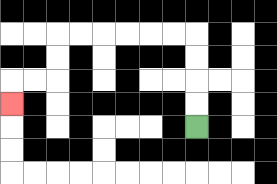{'start': '[8, 5]', 'end': '[0, 4]', 'path_directions': 'U,U,U,U,L,L,L,L,L,L,D,D,L,L,D', 'path_coordinates': '[[8, 5], [8, 4], [8, 3], [8, 2], [8, 1], [7, 1], [6, 1], [5, 1], [4, 1], [3, 1], [2, 1], [2, 2], [2, 3], [1, 3], [0, 3], [0, 4]]'}